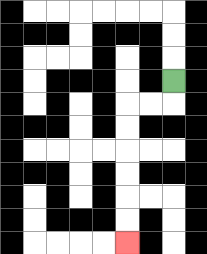{'start': '[7, 3]', 'end': '[5, 10]', 'path_directions': 'D,L,L,D,D,D,D,D,D', 'path_coordinates': '[[7, 3], [7, 4], [6, 4], [5, 4], [5, 5], [5, 6], [5, 7], [5, 8], [5, 9], [5, 10]]'}